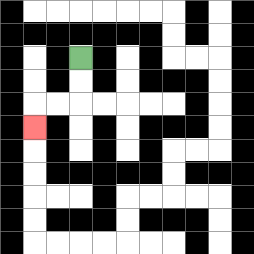{'start': '[3, 2]', 'end': '[1, 5]', 'path_directions': 'D,D,L,L,D', 'path_coordinates': '[[3, 2], [3, 3], [3, 4], [2, 4], [1, 4], [1, 5]]'}